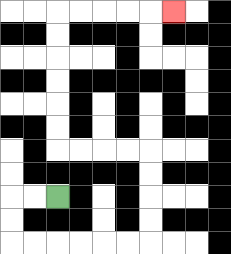{'start': '[2, 8]', 'end': '[7, 0]', 'path_directions': 'L,L,D,D,R,R,R,R,R,R,U,U,U,U,L,L,L,L,U,U,U,U,U,U,R,R,R,R,R', 'path_coordinates': '[[2, 8], [1, 8], [0, 8], [0, 9], [0, 10], [1, 10], [2, 10], [3, 10], [4, 10], [5, 10], [6, 10], [6, 9], [6, 8], [6, 7], [6, 6], [5, 6], [4, 6], [3, 6], [2, 6], [2, 5], [2, 4], [2, 3], [2, 2], [2, 1], [2, 0], [3, 0], [4, 0], [5, 0], [6, 0], [7, 0]]'}